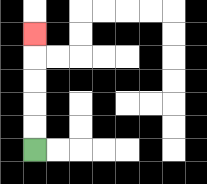{'start': '[1, 6]', 'end': '[1, 1]', 'path_directions': 'U,U,U,U,U', 'path_coordinates': '[[1, 6], [1, 5], [1, 4], [1, 3], [1, 2], [1, 1]]'}